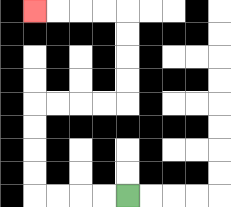{'start': '[5, 8]', 'end': '[1, 0]', 'path_directions': 'L,L,L,L,U,U,U,U,R,R,R,R,U,U,U,U,L,L,L,L', 'path_coordinates': '[[5, 8], [4, 8], [3, 8], [2, 8], [1, 8], [1, 7], [1, 6], [1, 5], [1, 4], [2, 4], [3, 4], [4, 4], [5, 4], [5, 3], [5, 2], [5, 1], [5, 0], [4, 0], [3, 0], [2, 0], [1, 0]]'}